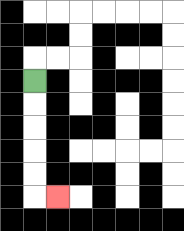{'start': '[1, 3]', 'end': '[2, 8]', 'path_directions': 'D,D,D,D,D,R', 'path_coordinates': '[[1, 3], [1, 4], [1, 5], [1, 6], [1, 7], [1, 8], [2, 8]]'}